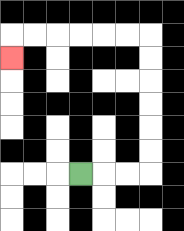{'start': '[3, 7]', 'end': '[0, 2]', 'path_directions': 'R,R,R,U,U,U,U,U,U,L,L,L,L,L,L,D', 'path_coordinates': '[[3, 7], [4, 7], [5, 7], [6, 7], [6, 6], [6, 5], [6, 4], [6, 3], [6, 2], [6, 1], [5, 1], [4, 1], [3, 1], [2, 1], [1, 1], [0, 1], [0, 2]]'}